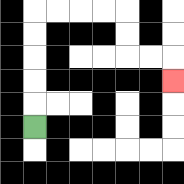{'start': '[1, 5]', 'end': '[7, 3]', 'path_directions': 'U,U,U,U,U,R,R,R,R,D,D,R,R,D', 'path_coordinates': '[[1, 5], [1, 4], [1, 3], [1, 2], [1, 1], [1, 0], [2, 0], [3, 0], [4, 0], [5, 0], [5, 1], [5, 2], [6, 2], [7, 2], [7, 3]]'}